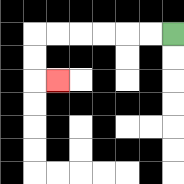{'start': '[7, 1]', 'end': '[2, 3]', 'path_directions': 'L,L,L,L,L,L,D,D,R', 'path_coordinates': '[[7, 1], [6, 1], [5, 1], [4, 1], [3, 1], [2, 1], [1, 1], [1, 2], [1, 3], [2, 3]]'}